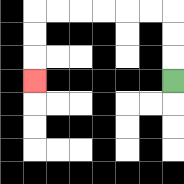{'start': '[7, 3]', 'end': '[1, 3]', 'path_directions': 'U,U,U,L,L,L,L,L,L,D,D,D', 'path_coordinates': '[[7, 3], [7, 2], [7, 1], [7, 0], [6, 0], [5, 0], [4, 0], [3, 0], [2, 0], [1, 0], [1, 1], [1, 2], [1, 3]]'}